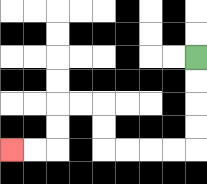{'start': '[8, 2]', 'end': '[0, 6]', 'path_directions': 'D,D,D,D,L,L,L,L,U,U,L,L,D,D,L,L', 'path_coordinates': '[[8, 2], [8, 3], [8, 4], [8, 5], [8, 6], [7, 6], [6, 6], [5, 6], [4, 6], [4, 5], [4, 4], [3, 4], [2, 4], [2, 5], [2, 6], [1, 6], [0, 6]]'}